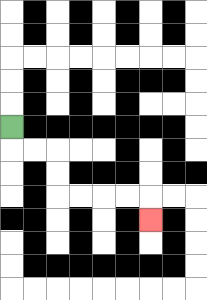{'start': '[0, 5]', 'end': '[6, 9]', 'path_directions': 'D,R,R,D,D,R,R,R,R,D', 'path_coordinates': '[[0, 5], [0, 6], [1, 6], [2, 6], [2, 7], [2, 8], [3, 8], [4, 8], [5, 8], [6, 8], [6, 9]]'}